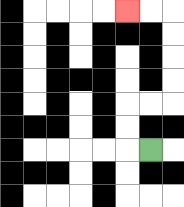{'start': '[6, 6]', 'end': '[5, 0]', 'path_directions': 'L,U,U,R,R,U,U,U,U,L,L', 'path_coordinates': '[[6, 6], [5, 6], [5, 5], [5, 4], [6, 4], [7, 4], [7, 3], [7, 2], [7, 1], [7, 0], [6, 0], [5, 0]]'}